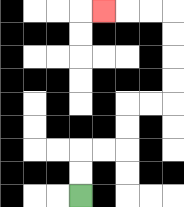{'start': '[3, 8]', 'end': '[4, 0]', 'path_directions': 'U,U,R,R,U,U,R,R,U,U,U,U,L,L,L', 'path_coordinates': '[[3, 8], [3, 7], [3, 6], [4, 6], [5, 6], [5, 5], [5, 4], [6, 4], [7, 4], [7, 3], [7, 2], [7, 1], [7, 0], [6, 0], [5, 0], [4, 0]]'}